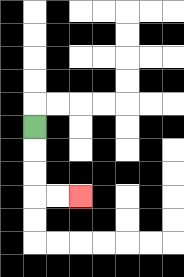{'start': '[1, 5]', 'end': '[3, 8]', 'path_directions': 'D,D,D,R,R', 'path_coordinates': '[[1, 5], [1, 6], [1, 7], [1, 8], [2, 8], [3, 8]]'}